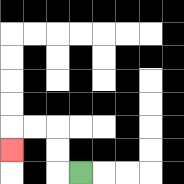{'start': '[3, 7]', 'end': '[0, 6]', 'path_directions': 'L,U,U,L,L,D', 'path_coordinates': '[[3, 7], [2, 7], [2, 6], [2, 5], [1, 5], [0, 5], [0, 6]]'}